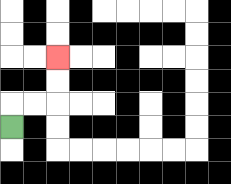{'start': '[0, 5]', 'end': '[2, 2]', 'path_directions': 'U,R,R,U,U', 'path_coordinates': '[[0, 5], [0, 4], [1, 4], [2, 4], [2, 3], [2, 2]]'}